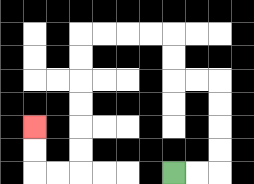{'start': '[7, 7]', 'end': '[1, 5]', 'path_directions': 'R,R,U,U,U,U,L,L,U,U,L,L,L,L,D,D,D,D,D,D,L,L,U,U', 'path_coordinates': '[[7, 7], [8, 7], [9, 7], [9, 6], [9, 5], [9, 4], [9, 3], [8, 3], [7, 3], [7, 2], [7, 1], [6, 1], [5, 1], [4, 1], [3, 1], [3, 2], [3, 3], [3, 4], [3, 5], [3, 6], [3, 7], [2, 7], [1, 7], [1, 6], [1, 5]]'}